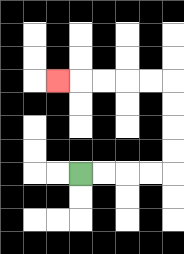{'start': '[3, 7]', 'end': '[2, 3]', 'path_directions': 'R,R,R,R,U,U,U,U,L,L,L,L,L', 'path_coordinates': '[[3, 7], [4, 7], [5, 7], [6, 7], [7, 7], [7, 6], [7, 5], [7, 4], [7, 3], [6, 3], [5, 3], [4, 3], [3, 3], [2, 3]]'}